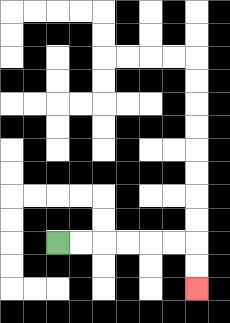{'start': '[2, 10]', 'end': '[8, 12]', 'path_directions': 'R,R,R,R,R,R,D,D', 'path_coordinates': '[[2, 10], [3, 10], [4, 10], [5, 10], [6, 10], [7, 10], [8, 10], [8, 11], [8, 12]]'}